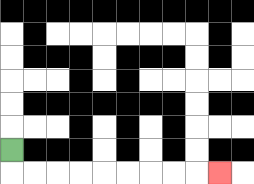{'start': '[0, 6]', 'end': '[9, 7]', 'path_directions': 'D,R,R,R,R,R,R,R,R,R', 'path_coordinates': '[[0, 6], [0, 7], [1, 7], [2, 7], [3, 7], [4, 7], [5, 7], [6, 7], [7, 7], [8, 7], [9, 7]]'}